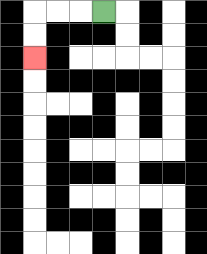{'start': '[4, 0]', 'end': '[1, 2]', 'path_directions': 'L,L,L,D,D', 'path_coordinates': '[[4, 0], [3, 0], [2, 0], [1, 0], [1, 1], [1, 2]]'}